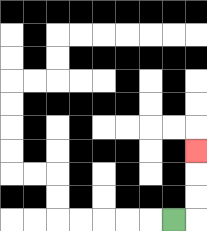{'start': '[7, 9]', 'end': '[8, 6]', 'path_directions': 'R,U,U,U', 'path_coordinates': '[[7, 9], [8, 9], [8, 8], [8, 7], [8, 6]]'}